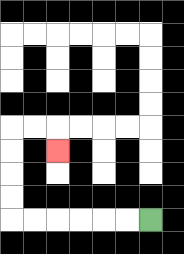{'start': '[6, 9]', 'end': '[2, 6]', 'path_directions': 'L,L,L,L,L,L,U,U,U,U,R,R,D', 'path_coordinates': '[[6, 9], [5, 9], [4, 9], [3, 9], [2, 9], [1, 9], [0, 9], [0, 8], [0, 7], [0, 6], [0, 5], [1, 5], [2, 5], [2, 6]]'}